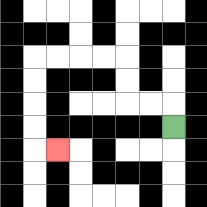{'start': '[7, 5]', 'end': '[2, 6]', 'path_directions': 'U,L,L,U,U,L,L,L,L,D,D,D,D,R', 'path_coordinates': '[[7, 5], [7, 4], [6, 4], [5, 4], [5, 3], [5, 2], [4, 2], [3, 2], [2, 2], [1, 2], [1, 3], [1, 4], [1, 5], [1, 6], [2, 6]]'}